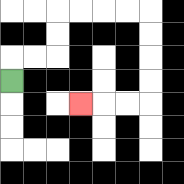{'start': '[0, 3]', 'end': '[3, 4]', 'path_directions': 'U,R,R,U,U,R,R,R,R,D,D,D,D,L,L,L', 'path_coordinates': '[[0, 3], [0, 2], [1, 2], [2, 2], [2, 1], [2, 0], [3, 0], [4, 0], [5, 0], [6, 0], [6, 1], [6, 2], [6, 3], [6, 4], [5, 4], [4, 4], [3, 4]]'}